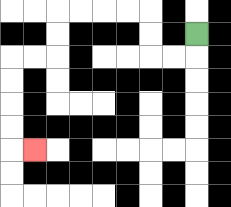{'start': '[8, 1]', 'end': '[1, 6]', 'path_directions': 'D,L,L,U,U,L,L,L,L,D,D,L,L,D,D,D,D,R', 'path_coordinates': '[[8, 1], [8, 2], [7, 2], [6, 2], [6, 1], [6, 0], [5, 0], [4, 0], [3, 0], [2, 0], [2, 1], [2, 2], [1, 2], [0, 2], [0, 3], [0, 4], [0, 5], [0, 6], [1, 6]]'}